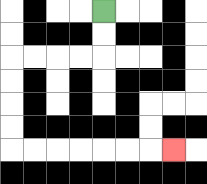{'start': '[4, 0]', 'end': '[7, 6]', 'path_directions': 'D,D,L,L,L,L,D,D,D,D,R,R,R,R,R,R,R', 'path_coordinates': '[[4, 0], [4, 1], [4, 2], [3, 2], [2, 2], [1, 2], [0, 2], [0, 3], [0, 4], [0, 5], [0, 6], [1, 6], [2, 6], [3, 6], [4, 6], [5, 6], [6, 6], [7, 6]]'}